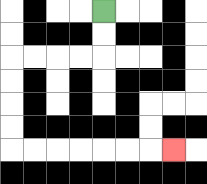{'start': '[4, 0]', 'end': '[7, 6]', 'path_directions': 'D,D,L,L,L,L,D,D,D,D,R,R,R,R,R,R,R', 'path_coordinates': '[[4, 0], [4, 1], [4, 2], [3, 2], [2, 2], [1, 2], [0, 2], [0, 3], [0, 4], [0, 5], [0, 6], [1, 6], [2, 6], [3, 6], [4, 6], [5, 6], [6, 6], [7, 6]]'}